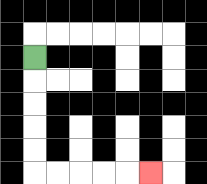{'start': '[1, 2]', 'end': '[6, 7]', 'path_directions': 'D,D,D,D,D,R,R,R,R,R', 'path_coordinates': '[[1, 2], [1, 3], [1, 4], [1, 5], [1, 6], [1, 7], [2, 7], [3, 7], [4, 7], [5, 7], [6, 7]]'}